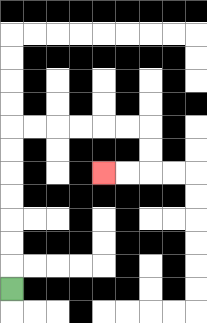{'start': '[0, 12]', 'end': '[4, 7]', 'path_directions': 'U,U,U,U,U,U,U,R,R,R,R,R,R,D,D,L,L', 'path_coordinates': '[[0, 12], [0, 11], [0, 10], [0, 9], [0, 8], [0, 7], [0, 6], [0, 5], [1, 5], [2, 5], [3, 5], [4, 5], [5, 5], [6, 5], [6, 6], [6, 7], [5, 7], [4, 7]]'}